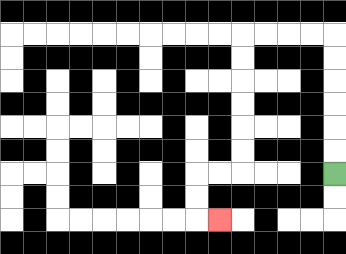{'start': '[14, 7]', 'end': '[9, 9]', 'path_directions': 'U,U,U,U,U,U,L,L,L,L,D,D,D,D,D,D,L,L,D,D,R', 'path_coordinates': '[[14, 7], [14, 6], [14, 5], [14, 4], [14, 3], [14, 2], [14, 1], [13, 1], [12, 1], [11, 1], [10, 1], [10, 2], [10, 3], [10, 4], [10, 5], [10, 6], [10, 7], [9, 7], [8, 7], [8, 8], [8, 9], [9, 9]]'}